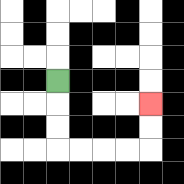{'start': '[2, 3]', 'end': '[6, 4]', 'path_directions': 'D,D,D,R,R,R,R,U,U', 'path_coordinates': '[[2, 3], [2, 4], [2, 5], [2, 6], [3, 6], [4, 6], [5, 6], [6, 6], [6, 5], [6, 4]]'}